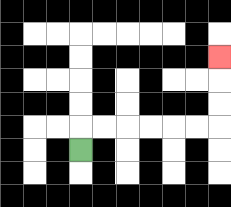{'start': '[3, 6]', 'end': '[9, 2]', 'path_directions': 'U,R,R,R,R,R,R,U,U,U', 'path_coordinates': '[[3, 6], [3, 5], [4, 5], [5, 5], [6, 5], [7, 5], [8, 5], [9, 5], [9, 4], [9, 3], [9, 2]]'}